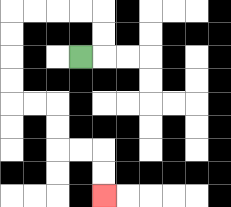{'start': '[3, 2]', 'end': '[4, 8]', 'path_directions': 'R,U,U,L,L,L,L,D,D,D,D,R,R,D,D,R,R,D,D', 'path_coordinates': '[[3, 2], [4, 2], [4, 1], [4, 0], [3, 0], [2, 0], [1, 0], [0, 0], [0, 1], [0, 2], [0, 3], [0, 4], [1, 4], [2, 4], [2, 5], [2, 6], [3, 6], [4, 6], [4, 7], [4, 8]]'}